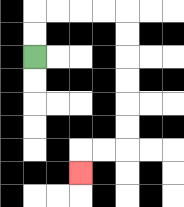{'start': '[1, 2]', 'end': '[3, 7]', 'path_directions': 'U,U,R,R,R,R,D,D,D,D,D,D,L,L,D', 'path_coordinates': '[[1, 2], [1, 1], [1, 0], [2, 0], [3, 0], [4, 0], [5, 0], [5, 1], [5, 2], [5, 3], [5, 4], [5, 5], [5, 6], [4, 6], [3, 6], [3, 7]]'}